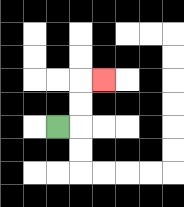{'start': '[2, 5]', 'end': '[4, 3]', 'path_directions': 'R,U,U,R', 'path_coordinates': '[[2, 5], [3, 5], [3, 4], [3, 3], [4, 3]]'}